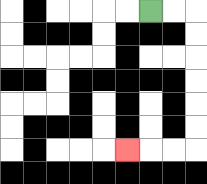{'start': '[6, 0]', 'end': '[5, 6]', 'path_directions': 'R,R,D,D,D,D,D,D,L,L,L', 'path_coordinates': '[[6, 0], [7, 0], [8, 0], [8, 1], [8, 2], [8, 3], [8, 4], [8, 5], [8, 6], [7, 6], [6, 6], [5, 6]]'}